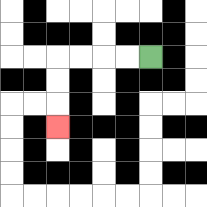{'start': '[6, 2]', 'end': '[2, 5]', 'path_directions': 'L,L,L,L,D,D,D', 'path_coordinates': '[[6, 2], [5, 2], [4, 2], [3, 2], [2, 2], [2, 3], [2, 4], [2, 5]]'}